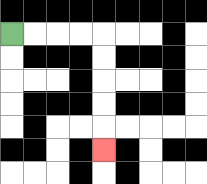{'start': '[0, 1]', 'end': '[4, 6]', 'path_directions': 'R,R,R,R,D,D,D,D,D', 'path_coordinates': '[[0, 1], [1, 1], [2, 1], [3, 1], [4, 1], [4, 2], [4, 3], [4, 4], [4, 5], [4, 6]]'}